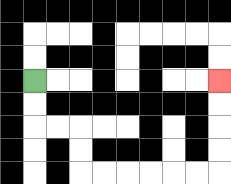{'start': '[1, 3]', 'end': '[9, 3]', 'path_directions': 'D,D,R,R,D,D,R,R,R,R,R,R,U,U,U,U', 'path_coordinates': '[[1, 3], [1, 4], [1, 5], [2, 5], [3, 5], [3, 6], [3, 7], [4, 7], [5, 7], [6, 7], [7, 7], [8, 7], [9, 7], [9, 6], [9, 5], [9, 4], [9, 3]]'}